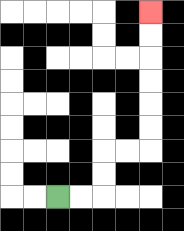{'start': '[2, 8]', 'end': '[6, 0]', 'path_directions': 'R,R,U,U,R,R,U,U,U,U,U,U', 'path_coordinates': '[[2, 8], [3, 8], [4, 8], [4, 7], [4, 6], [5, 6], [6, 6], [6, 5], [6, 4], [6, 3], [6, 2], [6, 1], [6, 0]]'}